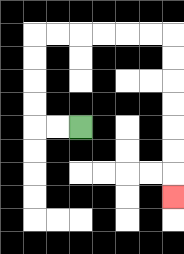{'start': '[3, 5]', 'end': '[7, 8]', 'path_directions': 'L,L,U,U,U,U,R,R,R,R,R,R,D,D,D,D,D,D,D', 'path_coordinates': '[[3, 5], [2, 5], [1, 5], [1, 4], [1, 3], [1, 2], [1, 1], [2, 1], [3, 1], [4, 1], [5, 1], [6, 1], [7, 1], [7, 2], [7, 3], [7, 4], [7, 5], [7, 6], [7, 7], [7, 8]]'}